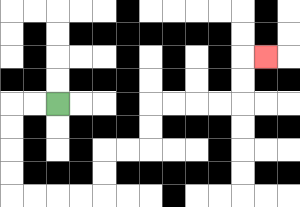{'start': '[2, 4]', 'end': '[11, 2]', 'path_directions': 'L,L,D,D,D,D,R,R,R,R,U,U,R,R,U,U,R,R,R,R,U,U,R', 'path_coordinates': '[[2, 4], [1, 4], [0, 4], [0, 5], [0, 6], [0, 7], [0, 8], [1, 8], [2, 8], [3, 8], [4, 8], [4, 7], [4, 6], [5, 6], [6, 6], [6, 5], [6, 4], [7, 4], [8, 4], [9, 4], [10, 4], [10, 3], [10, 2], [11, 2]]'}